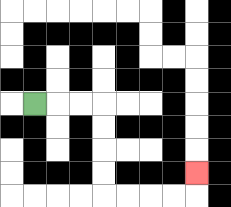{'start': '[1, 4]', 'end': '[8, 7]', 'path_directions': 'R,R,R,D,D,D,D,R,R,R,R,U', 'path_coordinates': '[[1, 4], [2, 4], [3, 4], [4, 4], [4, 5], [4, 6], [4, 7], [4, 8], [5, 8], [6, 8], [7, 8], [8, 8], [8, 7]]'}